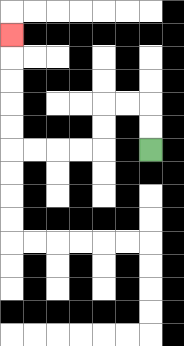{'start': '[6, 6]', 'end': '[0, 1]', 'path_directions': 'U,U,L,L,D,D,L,L,L,L,U,U,U,U,U', 'path_coordinates': '[[6, 6], [6, 5], [6, 4], [5, 4], [4, 4], [4, 5], [4, 6], [3, 6], [2, 6], [1, 6], [0, 6], [0, 5], [0, 4], [0, 3], [0, 2], [0, 1]]'}